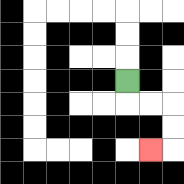{'start': '[5, 3]', 'end': '[6, 6]', 'path_directions': 'D,R,R,D,D,L', 'path_coordinates': '[[5, 3], [5, 4], [6, 4], [7, 4], [7, 5], [7, 6], [6, 6]]'}